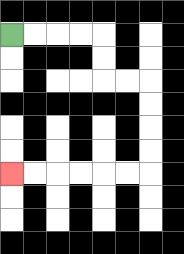{'start': '[0, 1]', 'end': '[0, 7]', 'path_directions': 'R,R,R,R,D,D,R,R,D,D,D,D,L,L,L,L,L,L', 'path_coordinates': '[[0, 1], [1, 1], [2, 1], [3, 1], [4, 1], [4, 2], [4, 3], [5, 3], [6, 3], [6, 4], [6, 5], [6, 6], [6, 7], [5, 7], [4, 7], [3, 7], [2, 7], [1, 7], [0, 7]]'}